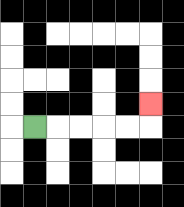{'start': '[1, 5]', 'end': '[6, 4]', 'path_directions': 'R,R,R,R,R,U', 'path_coordinates': '[[1, 5], [2, 5], [3, 5], [4, 5], [5, 5], [6, 5], [6, 4]]'}